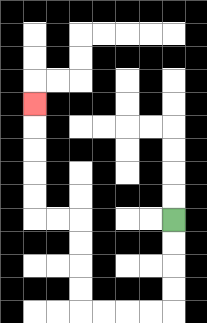{'start': '[7, 9]', 'end': '[1, 4]', 'path_directions': 'D,D,D,D,L,L,L,L,U,U,U,U,L,L,U,U,U,U,U', 'path_coordinates': '[[7, 9], [7, 10], [7, 11], [7, 12], [7, 13], [6, 13], [5, 13], [4, 13], [3, 13], [3, 12], [3, 11], [3, 10], [3, 9], [2, 9], [1, 9], [1, 8], [1, 7], [1, 6], [1, 5], [1, 4]]'}